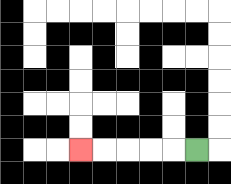{'start': '[8, 6]', 'end': '[3, 6]', 'path_directions': 'L,L,L,L,L', 'path_coordinates': '[[8, 6], [7, 6], [6, 6], [5, 6], [4, 6], [3, 6]]'}